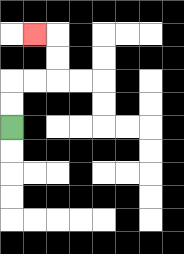{'start': '[0, 5]', 'end': '[1, 1]', 'path_directions': 'U,U,R,R,U,U,L', 'path_coordinates': '[[0, 5], [0, 4], [0, 3], [1, 3], [2, 3], [2, 2], [2, 1], [1, 1]]'}